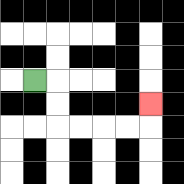{'start': '[1, 3]', 'end': '[6, 4]', 'path_directions': 'R,D,D,R,R,R,R,U', 'path_coordinates': '[[1, 3], [2, 3], [2, 4], [2, 5], [3, 5], [4, 5], [5, 5], [6, 5], [6, 4]]'}